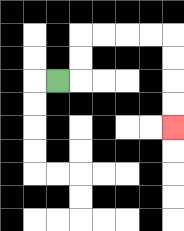{'start': '[2, 3]', 'end': '[7, 5]', 'path_directions': 'R,U,U,R,R,R,R,D,D,D,D', 'path_coordinates': '[[2, 3], [3, 3], [3, 2], [3, 1], [4, 1], [5, 1], [6, 1], [7, 1], [7, 2], [7, 3], [7, 4], [7, 5]]'}